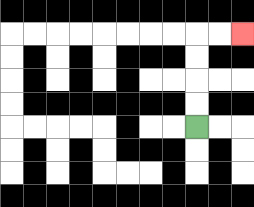{'start': '[8, 5]', 'end': '[10, 1]', 'path_directions': 'U,U,U,U,R,R', 'path_coordinates': '[[8, 5], [8, 4], [8, 3], [8, 2], [8, 1], [9, 1], [10, 1]]'}